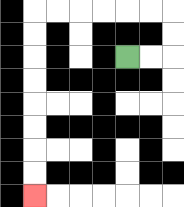{'start': '[5, 2]', 'end': '[1, 8]', 'path_directions': 'R,R,U,U,L,L,L,L,L,L,D,D,D,D,D,D,D,D', 'path_coordinates': '[[5, 2], [6, 2], [7, 2], [7, 1], [7, 0], [6, 0], [5, 0], [4, 0], [3, 0], [2, 0], [1, 0], [1, 1], [1, 2], [1, 3], [1, 4], [1, 5], [1, 6], [1, 7], [1, 8]]'}